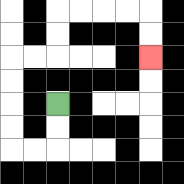{'start': '[2, 4]', 'end': '[6, 2]', 'path_directions': 'D,D,L,L,U,U,U,U,R,R,U,U,R,R,R,R,D,D', 'path_coordinates': '[[2, 4], [2, 5], [2, 6], [1, 6], [0, 6], [0, 5], [0, 4], [0, 3], [0, 2], [1, 2], [2, 2], [2, 1], [2, 0], [3, 0], [4, 0], [5, 0], [6, 0], [6, 1], [6, 2]]'}